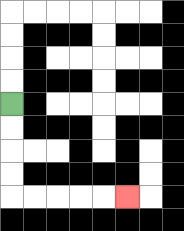{'start': '[0, 4]', 'end': '[5, 8]', 'path_directions': 'D,D,D,D,R,R,R,R,R', 'path_coordinates': '[[0, 4], [0, 5], [0, 6], [0, 7], [0, 8], [1, 8], [2, 8], [3, 8], [4, 8], [5, 8]]'}